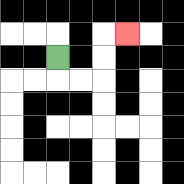{'start': '[2, 2]', 'end': '[5, 1]', 'path_directions': 'D,R,R,U,U,R', 'path_coordinates': '[[2, 2], [2, 3], [3, 3], [4, 3], [4, 2], [4, 1], [5, 1]]'}